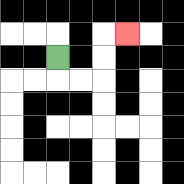{'start': '[2, 2]', 'end': '[5, 1]', 'path_directions': 'D,R,R,U,U,R', 'path_coordinates': '[[2, 2], [2, 3], [3, 3], [4, 3], [4, 2], [4, 1], [5, 1]]'}